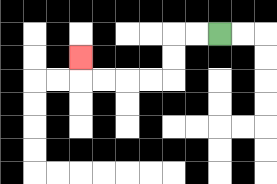{'start': '[9, 1]', 'end': '[3, 2]', 'path_directions': 'L,L,D,D,L,L,L,L,U', 'path_coordinates': '[[9, 1], [8, 1], [7, 1], [7, 2], [7, 3], [6, 3], [5, 3], [4, 3], [3, 3], [3, 2]]'}